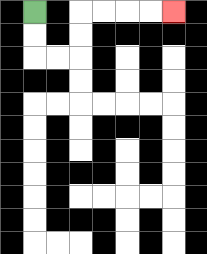{'start': '[1, 0]', 'end': '[7, 0]', 'path_directions': 'D,D,R,R,U,U,R,R,R,R', 'path_coordinates': '[[1, 0], [1, 1], [1, 2], [2, 2], [3, 2], [3, 1], [3, 0], [4, 0], [5, 0], [6, 0], [7, 0]]'}